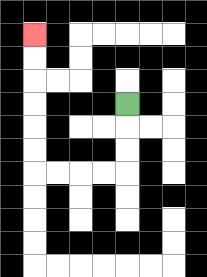{'start': '[5, 4]', 'end': '[1, 1]', 'path_directions': 'D,D,D,L,L,L,L,U,U,U,U,U,U', 'path_coordinates': '[[5, 4], [5, 5], [5, 6], [5, 7], [4, 7], [3, 7], [2, 7], [1, 7], [1, 6], [1, 5], [1, 4], [1, 3], [1, 2], [1, 1]]'}